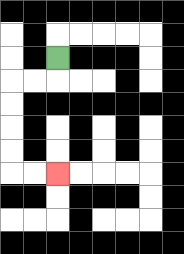{'start': '[2, 2]', 'end': '[2, 7]', 'path_directions': 'D,L,L,D,D,D,D,R,R', 'path_coordinates': '[[2, 2], [2, 3], [1, 3], [0, 3], [0, 4], [0, 5], [0, 6], [0, 7], [1, 7], [2, 7]]'}